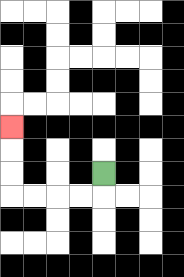{'start': '[4, 7]', 'end': '[0, 5]', 'path_directions': 'D,L,L,L,L,U,U,U', 'path_coordinates': '[[4, 7], [4, 8], [3, 8], [2, 8], [1, 8], [0, 8], [0, 7], [0, 6], [0, 5]]'}